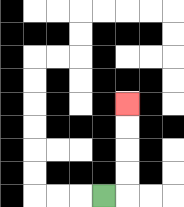{'start': '[4, 8]', 'end': '[5, 4]', 'path_directions': 'R,U,U,U,U', 'path_coordinates': '[[4, 8], [5, 8], [5, 7], [5, 6], [5, 5], [5, 4]]'}